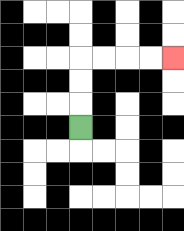{'start': '[3, 5]', 'end': '[7, 2]', 'path_directions': 'U,U,U,R,R,R,R', 'path_coordinates': '[[3, 5], [3, 4], [3, 3], [3, 2], [4, 2], [5, 2], [6, 2], [7, 2]]'}